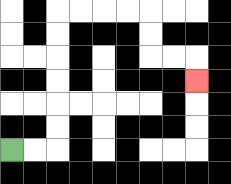{'start': '[0, 6]', 'end': '[8, 3]', 'path_directions': 'R,R,U,U,U,U,U,U,R,R,R,R,D,D,R,R,D', 'path_coordinates': '[[0, 6], [1, 6], [2, 6], [2, 5], [2, 4], [2, 3], [2, 2], [2, 1], [2, 0], [3, 0], [4, 0], [5, 0], [6, 0], [6, 1], [6, 2], [7, 2], [8, 2], [8, 3]]'}